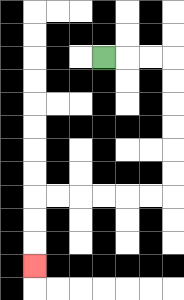{'start': '[4, 2]', 'end': '[1, 11]', 'path_directions': 'R,R,R,D,D,D,D,D,D,L,L,L,L,L,L,D,D,D', 'path_coordinates': '[[4, 2], [5, 2], [6, 2], [7, 2], [7, 3], [7, 4], [7, 5], [7, 6], [7, 7], [7, 8], [6, 8], [5, 8], [4, 8], [3, 8], [2, 8], [1, 8], [1, 9], [1, 10], [1, 11]]'}